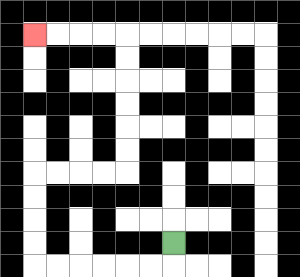{'start': '[7, 10]', 'end': '[1, 1]', 'path_directions': 'D,L,L,L,L,L,L,U,U,U,U,R,R,R,R,U,U,U,U,U,U,L,L,L,L', 'path_coordinates': '[[7, 10], [7, 11], [6, 11], [5, 11], [4, 11], [3, 11], [2, 11], [1, 11], [1, 10], [1, 9], [1, 8], [1, 7], [2, 7], [3, 7], [4, 7], [5, 7], [5, 6], [5, 5], [5, 4], [5, 3], [5, 2], [5, 1], [4, 1], [3, 1], [2, 1], [1, 1]]'}